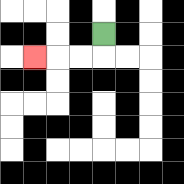{'start': '[4, 1]', 'end': '[1, 2]', 'path_directions': 'D,L,L,L', 'path_coordinates': '[[4, 1], [4, 2], [3, 2], [2, 2], [1, 2]]'}